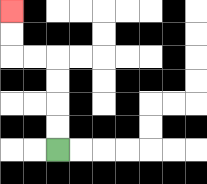{'start': '[2, 6]', 'end': '[0, 0]', 'path_directions': 'U,U,U,U,L,L,U,U', 'path_coordinates': '[[2, 6], [2, 5], [2, 4], [2, 3], [2, 2], [1, 2], [0, 2], [0, 1], [0, 0]]'}